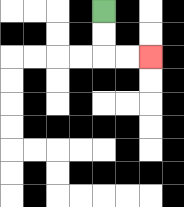{'start': '[4, 0]', 'end': '[6, 2]', 'path_directions': 'D,D,R,R', 'path_coordinates': '[[4, 0], [4, 1], [4, 2], [5, 2], [6, 2]]'}